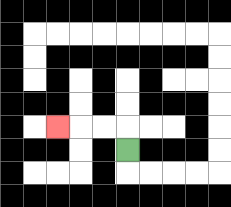{'start': '[5, 6]', 'end': '[2, 5]', 'path_directions': 'U,L,L,L', 'path_coordinates': '[[5, 6], [5, 5], [4, 5], [3, 5], [2, 5]]'}